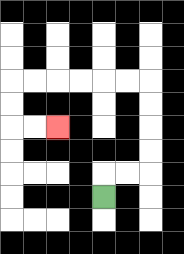{'start': '[4, 8]', 'end': '[2, 5]', 'path_directions': 'U,R,R,U,U,U,U,L,L,L,L,L,L,D,D,R,R', 'path_coordinates': '[[4, 8], [4, 7], [5, 7], [6, 7], [6, 6], [6, 5], [6, 4], [6, 3], [5, 3], [4, 3], [3, 3], [2, 3], [1, 3], [0, 3], [0, 4], [0, 5], [1, 5], [2, 5]]'}